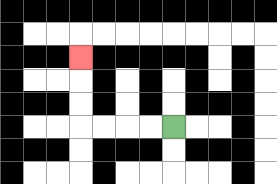{'start': '[7, 5]', 'end': '[3, 2]', 'path_directions': 'L,L,L,L,U,U,U', 'path_coordinates': '[[7, 5], [6, 5], [5, 5], [4, 5], [3, 5], [3, 4], [3, 3], [3, 2]]'}